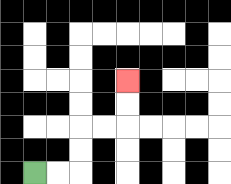{'start': '[1, 7]', 'end': '[5, 3]', 'path_directions': 'R,R,U,U,R,R,U,U', 'path_coordinates': '[[1, 7], [2, 7], [3, 7], [3, 6], [3, 5], [4, 5], [5, 5], [5, 4], [5, 3]]'}